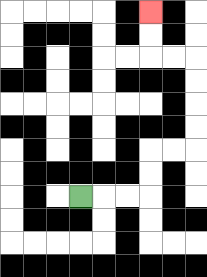{'start': '[3, 8]', 'end': '[6, 0]', 'path_directions': 'R,R,R,U,U,R,R,U,U,U,U,L,L,U,U', 'path_coordinates': '[[3, 8], [4, 8], [5, 8], [6, 8], [6, 7], [6, 6], [7, 6], [8, 6], [8, 5], [8, 4], [8, 3], [8, 2], [7, 2], [6, 2], [6, 1], [6, 0]]'}